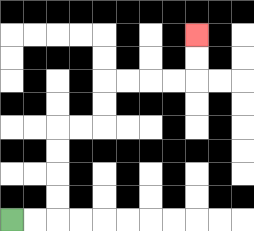{'start': '[0, 9]', 'end': '[8, 1]', 'path_directions': 'R,R,U,U,U,U,R,R,U,U,R,R,R,R,U,U', 'path_coordinates': '[[0, 9], [1, 9], [2, 9], [2, 8], [2, 7], [2, 6], [2, 5], [3, 5], [4, 5], [4, 4], [4, 3], [5, 3], [6, 3], [7, 3], [8, 3], [8, 2], [8, 1]]'}